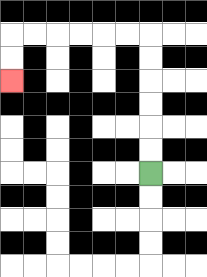{'start': '[6, 7]', 'end': '[0, 3]', 'path_directions': 'U,U,U,U,U,U,L,L,L,L,L,L,D,D', 'path_coordinates': '[[6, 7], [6, 6], [6, 5], [6, 4], [6, 3], [6, 2], [6, 1], [5, 1], [4, 1], [3, 1], [2, 1], [1, 1], [0, 1], [0, 2], [0, 3]]'}